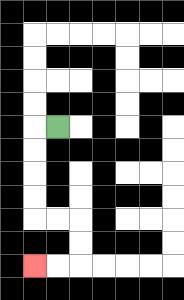{'start': '[2, 5]', 'end': '[1, 11]', 'path_directions': 'L,D,D,D,D,R,R,D,D,L,L', 'path_coordinates': '[[2, 5], [1, 5], [1, 6], [1, 7], [1, 8], [1, 9], [2, 9], [3, 9], [3, 10], [3, 11], [2, 11], [1, 11]]'}